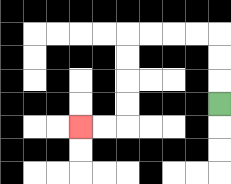{'start': '[9, 4]', 'end': '[3, 5]', 'path_directions': 'U,U,U,L,L,L,L,D,D,D,D,L,L', 'path_coordinates': '[[9, 4], [9, 3], [9, 2], [9, 1], [8, 1], [7, 1], [6, 1], [5, 1], [5, 2], [5, 3], [5, 4], [5, 5], [4, 5], [3, 5]]'}